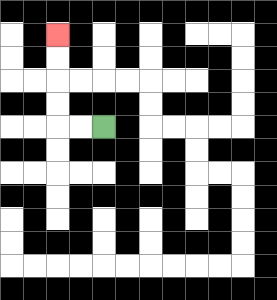{'start': '[4, 5]', 'end': '[2, 1]', 'path_directions': 'L,L,U,U,U,U', 'path_coordinates': '[[4, 5], [3, 5], [2, 5], [2, 4], [2, 3], [2, 2], [2, 1]]'}